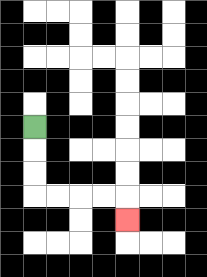{'start': '[1, 5]', 'end': '[5, 9]', 'path_directions': 'D,D,D,R,R,R,R,D', 'path_coordinates': '[[1, 5], [1, 6], [1, 7], [1, 8], [2, 8], [3, 8], [4, 8], [5, 8], [5, 9]]'}